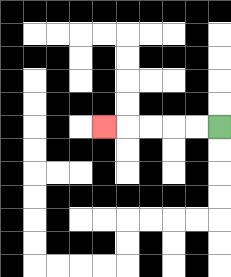{'start': '[9, 5]', 'end': '[4, 5]', 'path_directions': 'L,L,L,L,L', 'path_coordinates': '[[9, 5], [8, 5], [7, 5], [6, 5], [5, 5], [4, 5]]'}